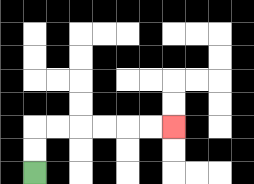{'start': '[1, 7]', 'end': '[7, 5]', 'path_directions': 'U,U,R,R,R,R,R,R', 'path_coordinates': '[[1, 7], [1, 6], [1, 5], [2, 5], [3, 5], [4, 5], [5, 5], [6, 5], [7, 5]]'}